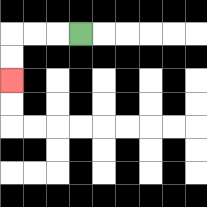{'start': '[3, 1]', 'end': '[0, 3]', 'path_directions': 'L,L,L,D,D', 'path_coordinates': '[[3, 1], [2, 1], [1, 1], [0, 1], [0, 2], [0, 3]]'}